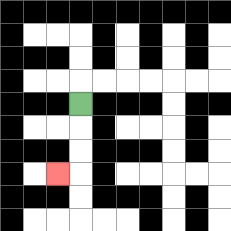{'start': '[3, 4]', 'end': '[2, 7]', 'path_directions': 'D,D,D,L', 'path_coordinates': '[[3, 4], [3, 5], [3, 6], [3, 7], [2, 7]]'}